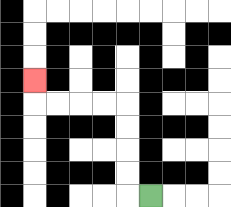{'start': '[6, 8]', 'end': '[1, 3]', 'path_directions': 'L,U,U,U,U,L,L,L,L,U', 'path_coordinates': '[[6, 8], [5, 8], [5, 7], [5, 6], [5, 5], [5, 4], [4, 4], [3, 4], [2, 4], [1, 4], [1, 3]]'}